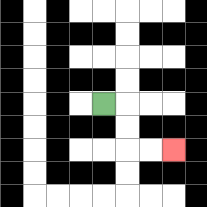{'start': '[4, 4]', 'end': '[7, 6]', 'path_directions': 'R,D,D,R,R', 'path_coordinates': '[[4, 4], [5, 4], [5, 5], [5, 6], [6, 6], [7, 6]]'}